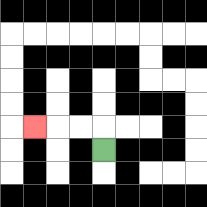{'start': '[4, 6]', 'end': '[1, 5]', 'path_directions': 'U,L,L,L', 'path_coordinates': '[[4, 6], [4, 5], [3, 5], [2, 5], [1, 5]]'}